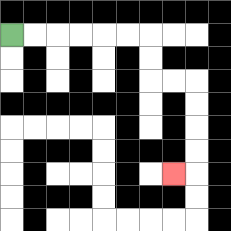{'start': '[0, 1]', 'end': '[7, 7]', 'path_directions': 'R,R,R,R,R,R,D,D,R,R,D,D,D,D,L', 'path_coordinates': '[[0, 1], [1, 1], [2, 1], [3, 1], [4, 1], [5, 1], [6, 1], [6, 2], [6, 3], [7, 3], [8, 3], [8, 4], [8, 5], [8, 6], [8, 7], [7, 7]]'}